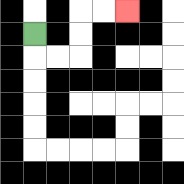{'start': '[1, 1]', 'end': '[5, 0]', 'path_directions': 'D,R,R,U,U,R,R', 'path_coordinates': '[[1, 1], [1, 2], [2, 2], [3, 2], [3, 1], [3, 0], [4, 0], [5, 0]]'}